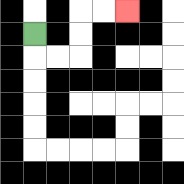{'start': '[1, 1]', 'end': '[5, 0]', 'path_directions': 'D,R,R,U,U,R,R', 'path_coordinates': '[[1, 1], [1, 2], [2, 2], [3, 2], [3, 1], [3, 0], [4, 0], [5, 0]]'}